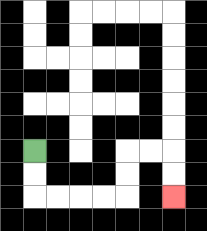{'start': '[1, 6]', 'end': '[7, 8]', 'path_directions': 'D,D,R,R,R,R,U,U,R,R,D,D', 'path_coordinates': '[[1, 6], [1, 7], [1, 8], [2, 8], [3, 8], [4, 8], [5, 8], [5, 7], [5, 6], [6, 6], [7, 6], [7, 7], [7, 8]]'}